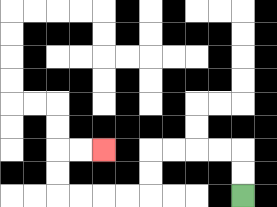{'start': '[10, 8]', 'end': '[4, 6]', 'path_directions': 'U,U,L,L,L,L,D,D,L,L,L,L,U,U,R,R', 'path_coordinates': '[[10, 8], [10, 7], [10, 6], [9, 6], [8, 6], [7, 6], [6, 6], [6, 7], [6, 8], [5, 8], [4, 8], [3, 8], [2, 8], [2, 7], [2, 6], [3, 6], [4, 6]]'}